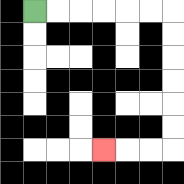{'start': '[1, 0]', 'end': '[4, 6]', 'path_directions': 'R,R,R,R,R,R,D,D,D,D,D,D,L,L,L', 'path_coordinates': '[[1, 0], [2, 0], [3, 0], [4, 0], [5, 0], [6, 0], [7, 0], [7, 1], [7, 2], [7, 3], [7, 4], [7, 5], [7, 6], [6, 6], [5, 6], [4, 6]]'}